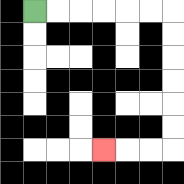{'start': '[1, 0]', 'end': '[4, 6]', 'path_directions': 'R,R,R,R,R,R,D,D,D,D,D,D,L,L,L', 'path_coordinates': '[[1, 0], [2, 0], [3, 0], [4, 0], [5, 0], [6, 0], [7, 0], [7, 1], [7, 2], [7, 3], [7, 4], [7, 5], [7, 6], [6, 6], [5, 6], [4, 6]]'}